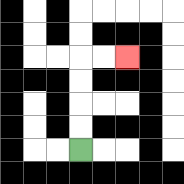{'start': '[3, 6]', 'end': '[5, 2]', 'path_directions': 'U,U,U,U,R,R', 'path_coordinates': '[[3, 6], [3, 5], [3, 4], [3, 3], [3, 2], [4, 2], [5, 2]]'}